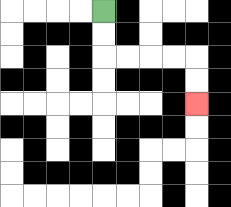{'start': '[4, 0]', 'end': '[8, 4]', 'path_directions': 'D,D,R,R,R,R,D,D', 'path_coordinates': '[[4, 0], [4, 1], [4, 2], [5, 2], [6, 2], [7, 2], [8, 2], [8, 3], [8, 4]]'}